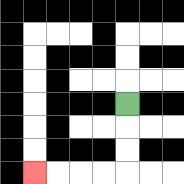{'start': '[5, 4]', 'end': '[1, 7]', 'path_directions': 'D,D,D,L,L,L,L', 'path_coordinates': '[[5, 4], [5, 5], [5, 6], [5, 7], [4, 7], [3, 7], [2, 7], [1, 7]]'}